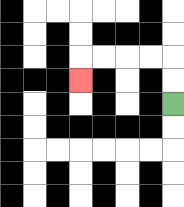{'start': '[7, 4]', 'end': '[3, 3]', 'path_directions': 'U,U,L,L,L,L,D', 'path_coordinates': '[[7, 4], [7, 3], [7, 2], [6, 2], [5, 2], [4, 2], [3, 2], [3, 3]]'}